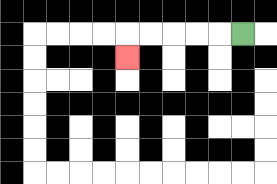{'start': '[10, 1]', 'end': '[5, 2]', 'path_directions': 'L,L,L,L,L,D', 'path_coordinates': '[[10, 1], [9, 1], [8, 1], [7, 1], [6, 1], [5, 1], [5, 2]]'}